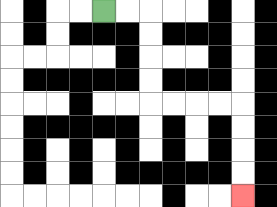{'start': '[4, 0]', 'end': '[10, 8]', 'path_directions': 'R,R,D,D,D,D,R,R,R,R,D,D,D,D', 'path_coordinates': '[[4, 0], [5, 0], [6, 0], [6, 1], [6, 2], [6, 3], [6, 4], [7, 4], [8, 4], [9, 4], [10, 4], [10, 5], [10, 6], [10, 7], [10, 8]]'}